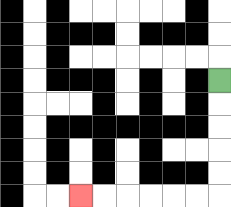{'start': '[9, 3]', 'end': '[3, 8]', 'path_directions': 'D,D,D,D,D,L,L,L,L,L,L', 'path_coordinates': '[[9, 3], [9, 4], [9, 5], [9, 6], [9, 7], [9, 8], [8, 8], [7, 8], [6, 8], [5, 8], [4, 8], [3, 8]]'}